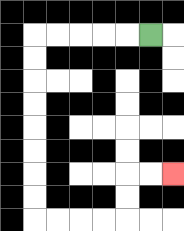{'start': '[6, 1]', 'end': '[7, 7]', 'path_directions': 'L,L,L,L,L,D,D,D,D,D,D,D,D,R,R,R,R,U,U,R,R', 'path_coordinates': '[[6, 1], [5, 1], [4, 1], [3, 1], [2, 1], [1, 1], [1, 2], [1, 3], [1, 4], [1, 5], [1, 6], [1, 7], [1, 8], [1, 9], [2, 9], [3, 9], [4, 9], [5, 9], [5, 8], [5, 7], [6, 7], [7, 7]]'}